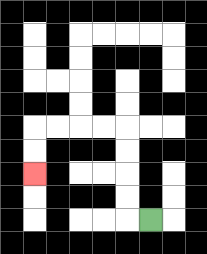{'start': '[6, 9]', 'end': '[1, 7]', 'path_directions': 'L,U,U,U,U,L,L,L,L,D,D', 'path_coordinates': '[[6, 9], [5, 9], [5, 8], [5, 7], [5, 6], [5, 5], [4, 5], [3, 5], [2, 5], [1, 5], [1, 6], [1, 7]]'}